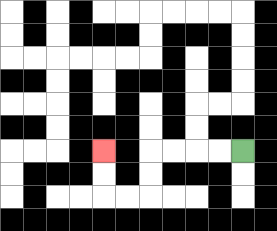{'start': '[10, 6]', 'end': '[4, 6]', 'path_directions': 'L,L,L,L,D,D,L,L,U,U', 'path_coordinates': '[[10, 6], [9, 6], [8, 6], [7, 6], [6, 6], [6, 7], [6, 8], [5, 8], [4, 8], [4, 7], [4, 6]]'}